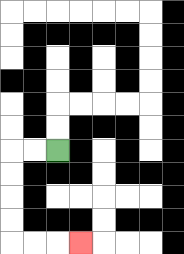{'start': '[2, 6]', 'end': '[3, 10]', 'path_directions': 'L,L,D,D,D,D,R,R,R', 'path_coordinates': '[[2, 6], [1, 6], [0, 6], [0, 7], [0, 8], [0, 9], [0, 10], [1, 10], [2, 10], [3, 10]]'}